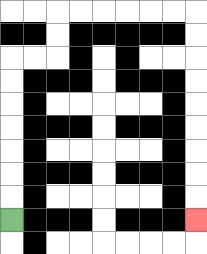{'start': '[0, 9]', 'end': '[8, 9]', 'path_directions': 'U,U,U,U,U,U,U,R,R,U,U,R,R,R,R,R,R,D,D,D,D,D,D,D,D,D', 'path_coordinates': '[[0, 9], [0, 8], [0, 7], [0, 6], [0, 5], [0, 4], [0, 3], [0, 2], [1, 2], [2, 2], [2, 1], [2, 0], [3, 0], [4, 0], [5, 0], [6, 0], [7, 0], [8, 0], [8, 1], [8, 2], [8, 3], [8, 4], [8, 5], [8, 6], [8, 7], [8, 8], [8, 9]]'}